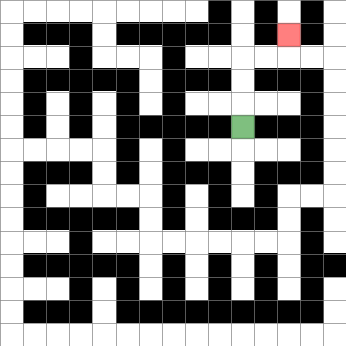{'start': '[10, 5]', 'end': '[12, 1]', 'path_directions': 'U,U,U,R,R,U', 'path_coordinates': '[[10, 5], [10, 4], [10, 3], [10, 2], [11, 2], [12, 2], [12, 1]]'}